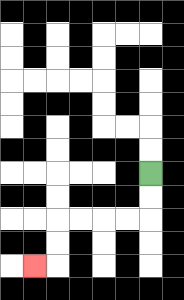{'start': '[6, 7]', 'end': '[1, 11]', 'path_directions': 'D,D,L,L,L,L,D,D,L', 'path_coordinates': '[[6, 7], [6, 8], [6, 9], [5, 9], [4, 9], [3, 9], [2, 9], [2, 10], [2, 11], [1, 11]]'}